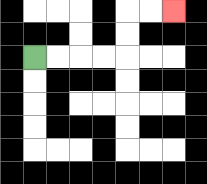{'start': '[1, 2]', 'end': '[7, 0]', 'path_directions': 'R,R,R,R,U,U,R,R', 'path_coordinates': '[[1, 2], [2, 2], [3, 2], [4, 2], [5, 2], [5, 1], [5, 0], [6, 0], [7, 0]]'}